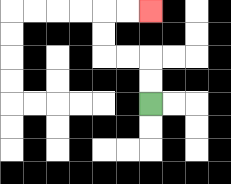{'start': '[6, 4]', 'end': '[6, 0]', 'path_directions': 'U,U,L,L,U,U,R,R', 'path_coordinates': '[[6, 4], [6, 3], [6, 2], [5, 2], [4, 2], [4, 1], [4, 0], [5, 0], [6, 0]]'}